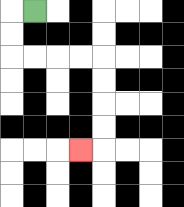{'start': '[1, 0]', 'end': '[3, 6]', 'path_directions': 'L,D,D,R,R,R,R,D,D,D,D,L', 'path_coordinates': '[[1, 0], [0, 0], [0, 1], [0, 2], [1, 2], [2, 2], [3, 2], [4, 2], [4, 3], [4, 4], [4, 5], [4, 6], [3, 6]]'}